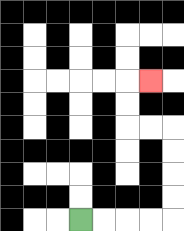{'start': '[3, 9]', 'end': '[6, 3]', 'path_directions': 'R,R,R,R,U,U,U,U,L,L,U,U,R', 'path_coordinates': '[[3, 9], [4, 9], [5, 9], [6, 9], [7, 9], [7, 8], [7, 7], [7, 6], [7, 5], [6, 5], [5, 5], [5, 4], [5, 3], [6, 3]]'}